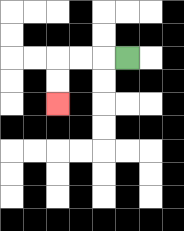{'start': '[5, 2]', 'end': '[2, 4]', 'path_directions': 'L,L,L,D,D', 'path_coordinates': '[[5, 2], [4, 2], [3, 2], [2, 2], [2, 3], [2, 4]]'}